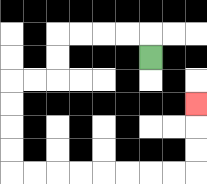{'start': '[6, 2]', 'end': '[8, 4]', 'path_directions': 'U,L,L,L,L,D,D,L,L,D,D,D,D,R,R,R,R,R,R,R,R,U,U,U', 'path_coordinates': '[[6, 2], [6, 1], [5, 1], [4, 1], [3, 1], [2, 1], [2, 2], [2, 3], [1, 3], [0, 3], [0, 4], [0, 5], [0, 6], [0, 7], [1, 7], [2, 7], [3, 7], [4, 7], [5, 7], [6, 7], [7, 7], [8, 7], [8, 6], [8, 5], [8, 4]]'}